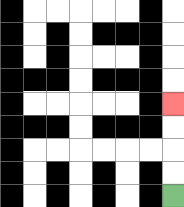{'start': '[7, 8]', 'end': '[7, 4]', 'path_directions': 'U,U,U,U', 'path_coordinates': '[[7, 8], [7, 7], [7, 6], [7, 5], [7, 4]]'}